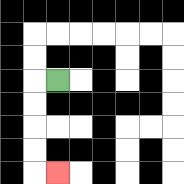{'start': '[2, 3]', 'end': '[2, 7]', 'path_directions': 'L,D,D,D,D,R', 'path_coordinates': '[[2, 3], [1, 3], [1, 4], [1, 5], [1, 6], [1, 7], [2, 7]]'}